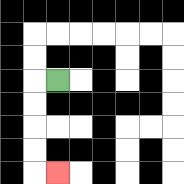{'start': '[2, 3]', 'end': '[2, 7]', 'path_directions': 'L,D,D,D,D,R', 'path_coordinates': '[[2, 3], [1, 3], [1, 4], [1, 5], [1, 6], [1, 7], [2, 7]]'}